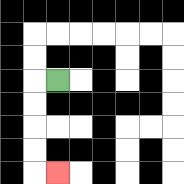{'start': '[2, 3]', 'end': '[2, 7]', 'path_directions': 'L,D,D,D,D,R', 'path_coordinates': '[[2, 3], [1, 3], [1, 4], [1, 5], [1, 6], [1, 7], [2, 7]]'}